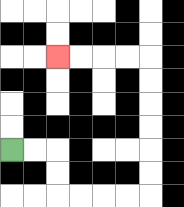{'start': '[0, 6]', 'end': '[2, 2]', 'path_directions': 'R,R,D,D,R,R,R,R,U,U,U,U,U,U,L,L,L,L', 'path_coordinates': '[[0, 6], [1, 6], [2, 6], [2, 7], [2, 8], [3, 8], [4, 8], [5, 8], [6, 8], [6, 7], [6, 6], [6, 5], [6, 4], [6, 3], [6, 2], [5, 2], [4, 2], [3, 2], [2, 2]]'}